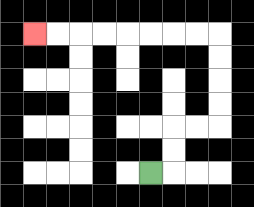{'start': '[6, 7]', 'end': '[1, 1]', 'path_directions': 'R,U,U,R,R,U,U,U,U,L,L,L,L,L,L,L,L', 'path_coordinates': '[[6, 7], [7, 7], [7, 6], [7, 5], [8, 5], [9, 5], [9, 4], [9, 3], [9, 2], [9, 1], [8, 1], [7, 1], [6, 1], [5, 1], [4, 1], [3, 1], [2, 1], [1, 1]]'}